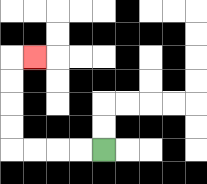{'start': '[4, 6]', 'end': '[1, 2]', 'path_directions': 'L,L,L,L,U,U,U,U,R', 'path_coordinates': '[[4, 6], [3, 6], [2, 6], [1, 6], [0, 6], [0, 5], [0, 4], [0, 3], [0, 2], [1, 2]]'}